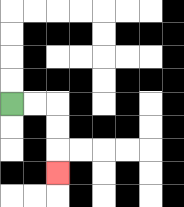{'start': '[0, 4]', 'end': '[2, 7]', 'path_directions': 'R,R,D,D,D', 'path_coordinates': '[[0, 4], [1, 4], [2, 4], [2, 5], [2, 6], [2, 7]]'}